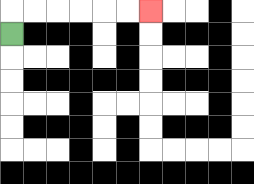{'start': '[0, 1]', 'end': '[6, 0]', 'path_directions': 'U,R,R,R,R,R,R', 'path_coordinates': '[[0, 1], [0, 0], [1, 0], [2, 0], [3, 0], [4, 0], [5, 0], [6, 0]]'}